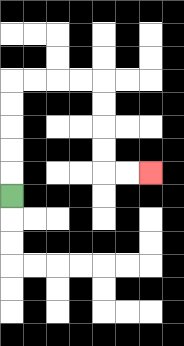{'start': '[0, 8]', 'end': '[6, 7]', 'path_directions': 'U,U,U,U,U,R,R,R,R,D,D,D,D,R,R', 'path_coordinates': '[[0, 8], [0, 7], [0, 6], [0, 5], [0, 4], [0, 3], [1, 3], [2, 3], [3, 3], [4, 3], [4, 4], [4, 5], [4, 6], [4, 7], [5, 7], [6, 7]]'}